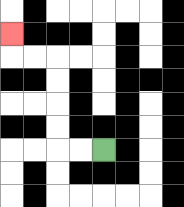{'start': '[4, 6]', 'end': '[0, 1]', 'path_directions': 'L,L,U,U,U,U,L,L,U', 'path_coordinates': '[[4, 6], [3, 6], [2, 6], [2, 5], [2, 4], [2, 3], [2, 2], [1, 2], [0, 2], [0, 1]]'}